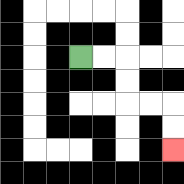{'start': '[3, 2]', 'end': '[7, 6]', 'path_directions': 'R,R,D,D,R,R,D,D', 'path_coordinates': '[[3, 2], [4, 2], [5, 2], [5, 3], [5, 4], [6, 4], [7, 4], [7, 5], [7, 6]]'}